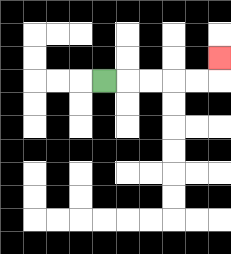{'start': '[4, 3]', 'end': '[9, 2]', 'path_directions': 'R,R,R,R,R,U', 'path_coordinates': '[[4, 3], [5, 3], [6, 3], [7, 3], [8, 3], [9, 3], [9, 2]]'}